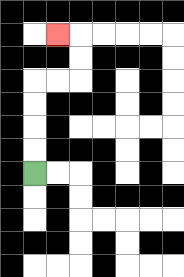{'start': '[1, 7]', 'end': '[2, 1]', 'path_directions': 'U,U,U,U,R,R,U,U,L', 'path_coordinates': '[[1, 7], [1, 6], [1, 5], [1, 4], [1, 3], [2, 3], [3, 3], [3, 2], [3, 1], [2, 1]]'}